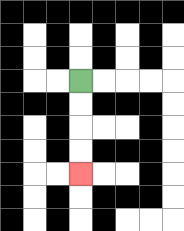{'start': '[3, 3]', 'end': '[3, 7]', 'path_directions': 'D,D,D,D', 'path_coordinates': '[[3, 3], [3, 4], [3, 5], [3, 6], [3, 7]]'}